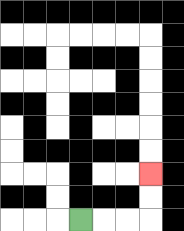{'start': '[3, 9]', 'end': '[6, 7]', 'path_directions': 'R,R,R,U,U', 'path_coordinates': '[[3, 9], [4, 9], [5, 9], [6, 9], [6, 8], [6, 7]]'}